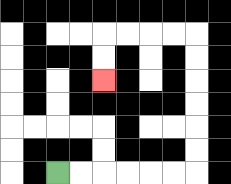{'start': '[2, 7]', 'end': '[4, 3]', 'path_directions': 'R,R,R,R,R,R,U,U,U,U,U,U,L,L,L,L,D,D', 'path_coordinates': '[[2, 7], [3, 7], [4, 7], [5, 7], [6, 7], [7, 7], [8, 7], [8, 6], [8, 5], [8, 4], [8, 3], [8, 2], [8, 1], [7, 1], [6, 1], [5, 1], [4, 1], [4, 2], [4, 3]]'}